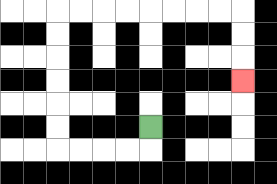{'start': '[6, 5]', 'end': '[10, 3]', 'path_directions': 'D,L,L,L,L,U,U,U,U,U,U,R,R,R,R,R,R,R,R,D,D,D', 'path_coordinates': '[[6, 5], [6, 6], [5, 6], [4, 6], [3, 6], [2, 6], [2, 5], [2, 4], [2, 3], [2, 2], [2, 1], [2, 0], [3, 0], [4, 0], [5, 0], [6, 0], [7, 0], [8, 0], [9, 0], [10, 0], [10, 1], [10, 2], [10, 3]]'}